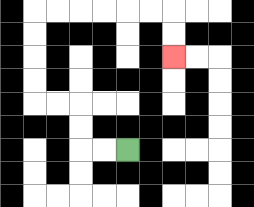{'start': '[5, 6]', 'end': '[7, 2]', 'path_directions': 'L,L,U,U,L,L,U,U,U,U,R,R,R,R,R,R,D,D', 'path_coordinates': '[[5, 6], [4, 6], [3, 6], [3, 5], [3, 4], [2, 4], [1, 4], [1, 3], [1, 2], [1, 1], [1, 0], [2, 0], [3, 0], [4, 0], [5, 0], [6, 0], [7, 0], [7, 1], [7, 2]]'}